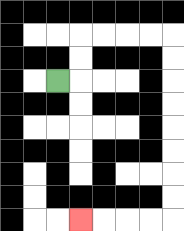{'start': '[2, 3]', 'end': '[3, 9]', 'path_directions': 'R,U,U,R,R,R,R,D,D,D,D,D,D,D,D,L,L,L,L', 'path_coordinates': '[[2, 3], [3, 3], [3, 2], [3, 1], [4, 1], [5, 1], [6, 1], [7, 1], [7, 2], [7, 3], [7, 4], [7, 5], [7, 6], [7, 7], [7, 8], [7, 9], [6, 9], [5, 9], [4, 9], [3, 9]]'}